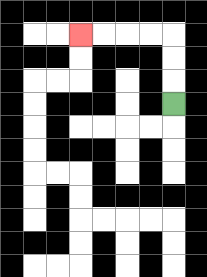{'start': '[7, 4]', 'end': '[3, 1]', 'path_directions': 'U,U,U,L,L,L,L', 'path_coordinates': '[[7, 4], [7, 3], [7, 2], [7, 1], [6, 1], [5, 1], [4, 1], [3, 1]]'}